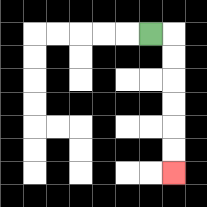{'start': '[6, 1]', 'end': '[7, 7]', 'path_directions': 'R,D,D,D,D,D,D', 'path_coordinates': '[[6, 1], [7, 1], [7, 2], [7, 3], [7, 4], [7, 5], [7, 6], [7, 7]]'}